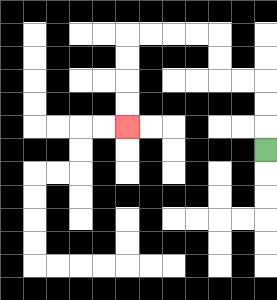{'start': '[11, 6]', 'end': '[5, 5]', 'path_directions': 'U,U,U,L,L,U,U,L,L,L,L,D,D,D,D', 'path_coordinates': '[[11, 6], [11, 5], [11, 4], [11, 3], [10, 3], [9, 3], [9, 2], [9, 1], [8, 1], [7, 1], [6, 1], [5, 1], [5, 2], [5, 3], [5, 4], [5, 5]]'}